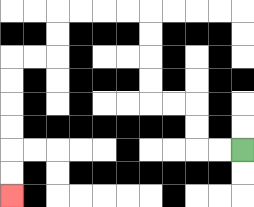{'start': '[10, 6]', 'end': '[0, 8]', 'path_directions': 'L,L,U,U,L,L,U,U,U,U,L,L,L,L,D,D,L,L,D,D,D,D,D,D', 'path_coordinates': '[[10, 6], [9, 6], [8, 6], [8, 5], [8, 4], [7, 4], [6, 4], [6, 3], [6, 2], [6, 1], [6, 0], [5, 0], [4, 0], [3, 0], [2, 0], [2, 1], [2, 2], [1, 2], [0, 2], [0, 3], [0, 4], [0, 5], [0, 6], [0, 7], [0, 8]]'}